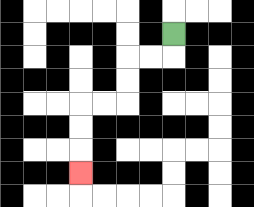{'start': '[7, 1]', 'end': '[3, 7]', 'path_directions': 'D,L,L,D,D,L,L,D,D,D', 'path_coordinates': '[[7, 1], [7, 2], [6, 2], [5, 2], [5, 3], [5, 4], [4, 4], [3, 4], [3, 5], [3, 6], [3, 7]]'}